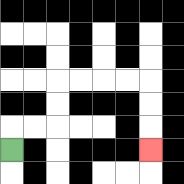{'start': '[0, 6]', 'end': '[6, 6]', 'path_directions': 'U,R,R,U,U,R,R,R,R,D,D,D', 'path_coordinates': '[[0, 6], [0, 5], [1, 5], [2, 5], [2, 4], [2, 3], [3, 3], [4, 3], [5, 3], [6, 3], [6, 4], [6, 5], [6, 6]]'}